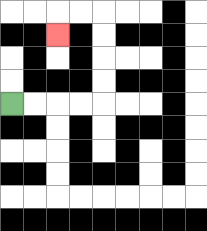{'start': '[0, 4]', 'end': '[2, 1]', 'path_directions': 'R,R,R,R,U,U,U,U,L,L,D', 'path_coordinates': '[[0, 4], [1, 4], [2, 4], [3, 4], [4, 4], [4, 3], [4, 2], [4, 1], [4, 0], [3, 0], [2, 0], [2, 1]]'}